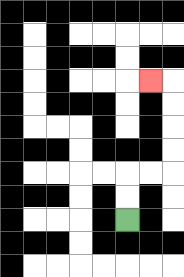{'start': '[5, 9]', 'end': '[6, 3]', 'path_directions': 'U,U,R,R,U,U,U,U,L', 'path_coordinates': '[[5, 9], [5, 8], [5, 7], [6, 7], [7, 7], [7, 6], [7, 5], [7, 4], [7, 3], [6, 3]]'}